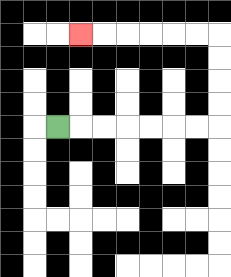{'start': '[2, 5]', 'end': '[3, 1]', 'path_directions': 'R,R,R,R,R,R,R,U,U,U,U,L,L,L,L,L,L', 'path_coordinates': '[[2, 5], [3, 5], [4, 5], [5, 5], [6, 5], [7, 5], [8, 5], [9, 5], [9, 4], [9, 3], [9, 2], [9, 1], [8, 1], [7, 1], [6, 1], [5, 1], [4, 1], [3, 1]]'}